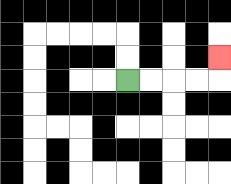{'start': '[5, 3]', 'end': '[9, 2]', 'path_directions': 'R,R,R,R,U', 'path_coordinates': '[[5, 3], [6, 3], [7, 3], [8, 3], [9, 3], [9, 2]]'}